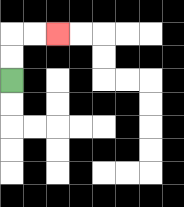{'start': '[0, 3]', 'end': '[2, 1]', 'path_directions': 'U,U,R,R', 'path_coordinates': '[[0, 3], [0, 2], [0, 1], [1, 1], [2, 1]]'}